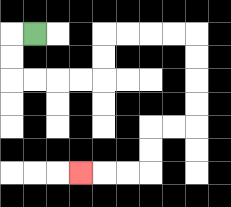{'start': '[1, 1]', 'end': '[3, 7]', 'path_directions': 'L,D,D,R,R,R,R,U,U,R,R,R,R,D,D,D,D,L,L,D,D,L,L,L', 'path_coordinates': '[[1, 1], [0, 1], [0, 2], [0, 3], [1, 3], [2, 3], [3, 3], [4, 3], [4, 2], [4, 1], [5, 1], [6, 1], [7, 1], [8, 1], [8, 2], [8, 3], [8, 4], [8, 5], [7, 5], [6, 5], [6, 6], [6, 7], [5, 7], [4, 7], [3, 7]]'}